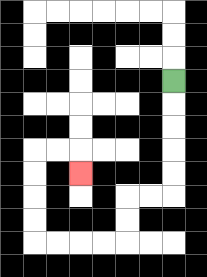{'start': '[7, 3]', 'end': '[3, 7]', 'path_directions': 'D,D,D,D,D,L,L,D,D,L,L,L,L,U,U,U,U,R,R,D', 'path_coordinates': '[[7, 3], [7, 4], [7, 5], [7, 6], [7, 7], [7, 8], [6, 8], [5, 8], [5, 9], [5, 10], [4, 10], [3, 10], [2, 10], [1, 10], [1, 9], [1, 8], [1, 7], [1, 6], [2, 6], [3, 6], [3, 7]]'}